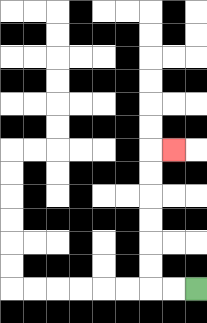{'start': '[8, 12]', 'end': '[7, 6]', 'path_directions': 'L,L,U,U,U,U,U,U,R', 'path_coordinates': '[[8, 12], [7, 12], [6, 12], [6, 11], [6, 10], [6, 9], [6, 8], [6, 7], [6, 6], [7, 6]]'}